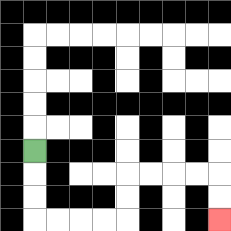{'start': '[1, 6]', 'end': '[9, 9]', 'path_directions': 'D,D,D,R,R,R,R,U,U,R,R,R,R,D,D', 'path_coordinates': '[[1, 6], [1, 7], [1, 8], [1, 9], [2, 9], [3, 9], [4, 9], [5, 9], [5, 8], [5, 7], [6, 7], [7, 7], [8, 7], [9, 7], [9, 8], [9, 9]]'}